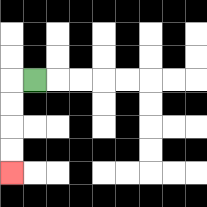{'start': '[1, 3]', 'end': '[0, 7]', 'path_directions': 'L,D,D,D,D', 'path_coordinates': '[[1, 3], [0, 3], [0, 4], [0, 5], [0, 6], [0, 7]]'}